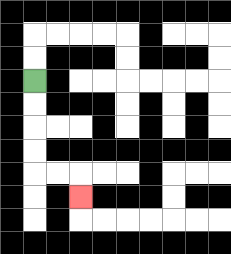{'start': '[1, 3]', 'end': '[3, 8]', 'path_directions': 'D,D,D,D,R,R,D', 'path_coordinates': '[[1, 3], [1, 4], [1, 5], [1, 6], [1, 7], [2, 7], [3, 7], [3, 8]]'}